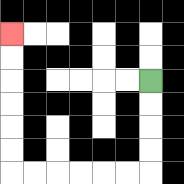{'start': '[6, 3]', 'end': '[0, 1]', 'path_directions': 'D,D,D,D,L,L,L,L,L,L,U,U,U,U,U,U', 'path_coordinates': '[[6, 3], [6, 4], [6, 5], [6, 6], [6, 7], [5, 7], [4, 7], [3, 7], [2, 7], [1, 7], [0, 7], [0, 6], [0, 5], [0, 4], [0, 3], [0, 2], [0, 1]]'}